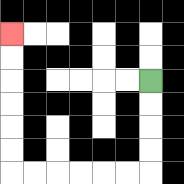{'start': '[6, 3]', 'end': '[0, 1]', 'path_directions': 'D,D,D,D,L,L,L,L,L,L,U,U,U,U,U,U', 'path_coordinates': '[[6, 3], [6, 4], [6, 5], [6, 6], [6, 7], [5, 7], [4, 7], [3, 7], [2, 7], [1, 7], [0, 7], [0, 6], [0, 5], [0, 4], [0, 3], [0, 2], [0, 1]]'}